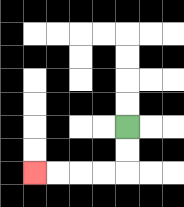{'start': '[5, 5]', 'end': '[1, 7]', 'path_directions': 'D,D,L,L,L,L', 'path_coordinates': '[[5, 5], [5, 6], [5, 7], [4, 7], [3, 7], [2, 7], [1, 7]]'}